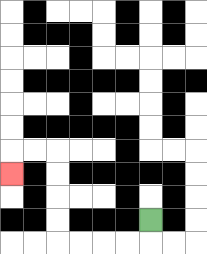{'start': '[6, 9]', 'end': '[0, 7]', 'path_directions': 'D,L,L,L,L,U,U,U,U,L,L,D', 'path_coordinates': '[[6, 9], [6, 10], [5, 10], [4, 10], [3, 10], [2, 10], [2, 9], [2, 8], [2, 7], [2, 6], [1, 6], [0, 6], [0, 7]]'}